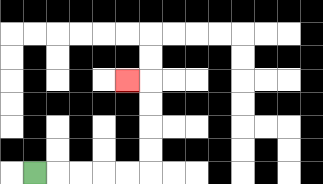{'start': '[1, 7]', 'end': '[5, 3]', 'path_directions': 'R,R,R,R,R,U,U,U,U,L', 'path_coordinates': '[[1, 7], [2, 7], [3, 7], [4, 7], [5, 7], [6, 7], [6, 6], [6, 5], [6, 4], [6, 3], [5, 3]]'}